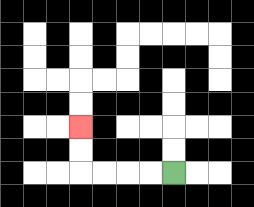{'start': '[7, 7]', 'end': '[3, 5]', 'path_directions': 'L,L,L,L,U,U', 'path_coordinates': '[[7, 7], [6, 7], [5, 7], [4, 7], [3, 7], [3, 6], [3, 5]]'}